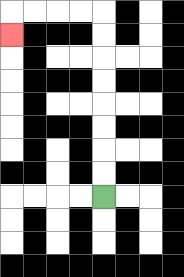{'start': '[4, 8]', 'end': '[0, 1]', 'path_directions': 'U,U,U,U,U,U,U,U,L,L,L,L,D', 'path_coordinates': '[[4, 8], [4, 7], [4, 6], [4, 5], [4, 4], [4, 3], [4, 2], [4, 1], [4, 0], [3, 0], [2, 0], [1, 0], [0, 0], [0, 1]]'}